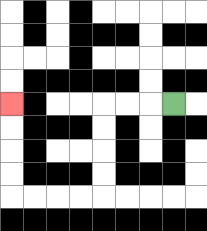{'start': '[7, 4]', 'end': '[0, 4]', 'path_directions': 'L,L,L,D,D,D,D,L,L,L,L,U,U,U,U', 'path_coordinates': '[[7, 4], [6, 4], [5, 4], [4, 4], [4, 5], [4, 6], [4, 7], [4, 8], [3, 8], [2, 8], [1, 8], [0, 8], [0, 7], [0, 6], [0, 5], [0, 4]]'}